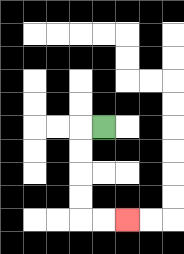{'start': '[4, 5]', 'end': '[5, 9]', 'path_directions': 'L,D,D,D,D,R,R', 'path_coordinates': '[[4, 5], [3, 5], [3, 6], [3, 7], [3, 8], [3, 9], [4, 9], [5, 9]]'}